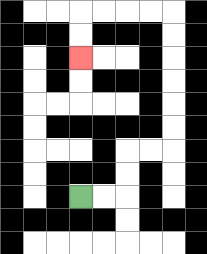{'start': '[3, 8]', 'end': '[3, 2]', 'path_directions': 'R,R,U,U,R,R,U,U,U,U,U,U,L,L,L,L,D,D', 'path_coordinates': '[[3, 8], [4, 8], [5, 8], [5, 7], [5, 6], [6, 6], [7, 6], [7, 5], [7, 4], [7, 3], [7, 2], [7, 1], [7, 0], [6, 0], [5, 0], [4, 0], [3, 0], [3, 1], [3, 2]]'}